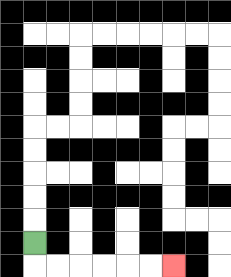{'start': '[1, 10]', 'end': '[7, 11]', 'path_directions': 'D,R,R,R,R,R,R', 'path_coordinates': '[[1, 10], [1, 11], [2, 11], [3, 11], [4, 11], [5, 11], [6, 11], [7, 11]]'}